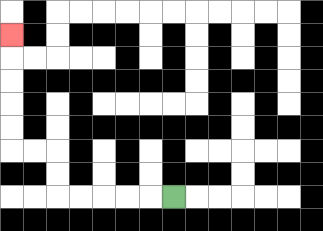{'start': '[7, 8]', 'end': '[0, 1]', 'path_directions': 'L,L,L,L,L,U,U,L,L,U,U,U,U,U', 'path_coordinates': '[[7, 8], [6, 8], [5, 8], [4, 8], [3, 8], [2, 8], [2, 7], [2, 6], [1, 6], [0, 6], [0, 5], [0, 4], [0, 3], [0, 2], [0, 1]]'}